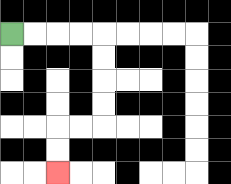{'start': '[0, 1]', 'end': '[2, 7]', 'path_directions': 'R,R,R,R,D,D,D,D,L,L,D,D', 'path_coordinates': '[[0, 1], [1, 1], [2, 1], [3, 1], [4, 1], [4, 2], [4, 3], [4, 4], [4, 5], [3, 5], [2, 5], [2, 6], [2, 7]]'}